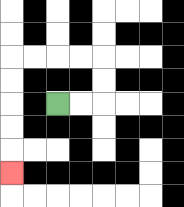{'start': '[2, 4]', 'end': '[0, 7]', 'path_directions': 'R,R,U,U,L,L,L,L,D,D,D,D,D', 'path_coordinates': '[[2, 4], [3, 4], [4, 4], [4, 3], [4, 2], [3, 2], [2, 2], [1, 2], [0, 2], [0, 3], [0, 4], [0, 5], [0, 6], [0, 7]]'}